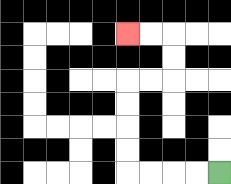{'start': '[9, 7]', 'end': '[5, 1]', 'path_directions': 'L,L,L,L,U,U,U,U,R,R,U,U,L,L', 'path_coordinates': '[[9, 7], [8, 7], [7, 7], [6, 7], [5, 7], [5, 6], [5, 5], [5, 4], [5, 3], [6, 3], [7, 3], [7, 2], [7, 1], [6, 1], [5, 1]]'}